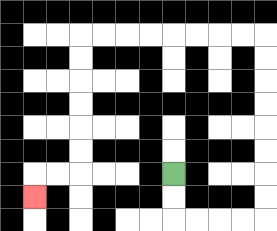{'start': '[7, 7]', 'end': '[1, 8]', 'path_directions': 'D,D,R,R,R,R,U,U,U,U,U,U,U,U,L,L,L,L,L,L,L,L,D,D,D,D,D,D,L,L,D', 'path_coordinates': '[[7, 7], [7, 8], [7, 9], [8, 9], [9, 9], [10, 9], [11, 9], [11, 8], [11, 7], [11, 6], [11, 5], [11, 4], [11, 3], [11, 2], [11, 1], [10, 1], [9, 1], [8, 1], [7, 1], [6, 1], [5, 1], [4, 1], [3, 1], [3, 2], [3, 3], [3, 4], [3, 5], [3, 6], [3, 7], [2, 7], [1, 7], [1, 8]]'}